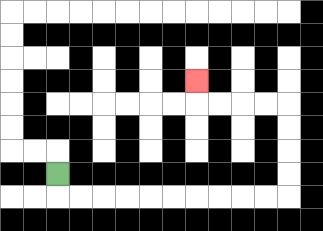{'start': '[2, 7]', 'end': '[8, 3]', 'path_directions': 'D,R,R,R,R,R,R,R,R,R,R,U,U,U,U,L,L,L,L,U', 'path_coordinates': '[[2, 7], [2, 8], [3, 8], [4, 8], [5, 8], [6, 8], [7, 8], [8, 8], [9, 8], [10, 8], [11, 8], [12, 8], [12, 7], [12, 6], [12, 5], [12, 4], [11, 4], [10, 4], [9, 4], [8, 4], [8, 3]]'}